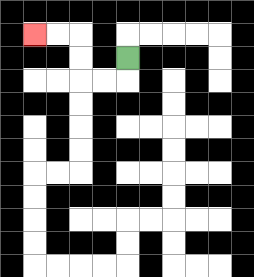{'start': '[5, 2]', 'end': '[1, 1]', 'path_directions': 'D,L,L,U,U,L,L', 'path_coordinates': '[[5, 2], [5, 3], [4, 3], [3, 3], [3, 2], [3, 1], [2, 1], [1, 1]]'}